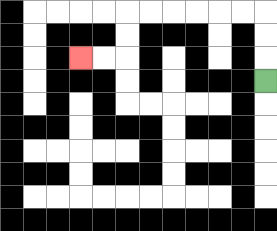{'start': '[11, 3]', 'end': '[3, 2]', 'path_directions': 'U,U,U,L,L,L,L,L,L,D,D,L,L', 'path_coordinates': '[[11, 3], [11, 2], [11, 1], [11, 0], [10, 0], [9, 0], [8, 0], [7, 0], [6, 0], [5, 0], [5, 1], [5, 2], [4, 2], [3, 2]]'}